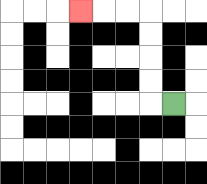{'start': '[7, 4]', 'end': '[3, 0]', 'path_directions': 'L,U,U,U,U,L,L,L', 'path_coordinates': '[[7, 4], [6, 4], [6, 3], [6, 2], [6, 1], [6, 0], [5, 0], [4, 0], [3, 0]]'}